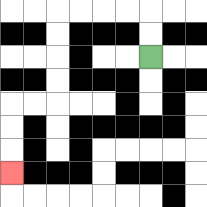{'start': '[6, 2]', 'end': '[0, 7]', 'path_directions': 'U,U,L,L,L,L,D,D,D,D,L,L,D,D,D', 'path_coordinates': '[[6, 2], [6, 1], [6, 0], [5, 0], [4, 0], [3, 0], [2, 0], [2, 1], [2, 2], [2, 3], [2, 4], [1, 4], [0, 4], [0, 5], [0, 6], [0, 7]]'}